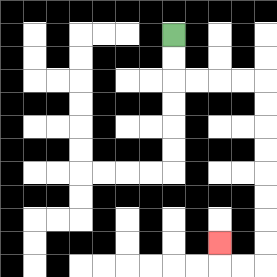{'start': '[7, 1]', 'end': '[9, 10]', 'path_directions': 'D,D,R,R,R,R,D,D,D,D,D,D,D,D,L,L,U', 'path_coordinates': '[[7, 1], [7, 2], [7, 3], [8, 3], [9, 3], [10, 3], [11, 3], [11, 4], [11, 5], [11, 6], [11, 7], [11, 8], [11, 9], [11, 10], [11, 11], [10, 11], [9, 11], [9, 10]]'}